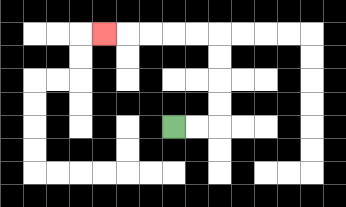{'start': '[7, 5]', 'end': '[4, 1]', 'path_directions': 'R,R,U,U,U,U,L,L,L,L,L', 'path_coordinates': '[[7, 5], [8, 5], [9, 5], [9, 4], [9, 3], [9, 2], [9, 1], [8, 1], [7, 1], [6, 1], [5, 1], [4, 1]]'}